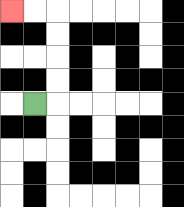{'start': '[1, 4]', 'end': '[0, 0]', 'path_directions': 'R,U,U,U,U,L,L', 'path_coordinates': '[[1, 4], [2, 4], [2, 3], [2, 2], [2, 1], [2, 0], [1, 0], [0, 0]]'}